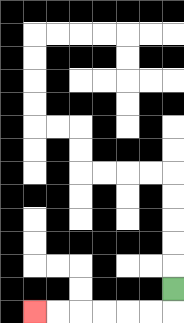{'start': '[7, 12]', 'end': '[1, 13]', 'path_directions': 'D,L,L,L,L,L,L', 'path_coordinates': '[[7, 12], [7, 13], [6, 13], [5, 13], [4, 13], [3, 13], [2, 13], [1, 13]]'}